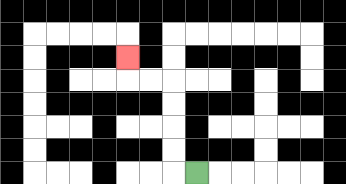{'start': '[8, 7]', 'end': '[5, 2]', 'path_directions': 'L,U,U,U,U,L,L,U', 'path_coordinates': '[[8, 7], [7, 7], [7, 6], [7, 5], [7, 4], [7, 3], [6, 3], [5, 3], [5, 2]]'}